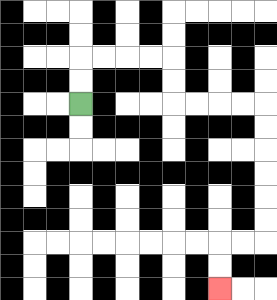{'start': '[3, 4]', 'end': '[9, 12]', 'path_directions': 'U,U,R,R,R,R,D,D,R,R,R,R,D,D,D,D,D,D,L,L,D,D', 'path_coordinates': '[[3, 4], [3, 3], [3, 2], [4, 2], [5, 2], [6, 2], [7, 2], [7, 3], [7, 4], [8, 4], [9, 4], [10, 4], [11, 4], [11, 5], [11, 6], [11, 7], [11, 8], [11, 9], [11, 10], [10, 10], [9, 10], [9, 11], [9, 12]]'}